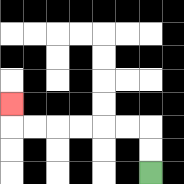{'start': '[6, 7]', 'end': '[0, 4]', 'path_directions': 'U,U,L,L,L,L,L,L,U', 'path_coordinates': '[[6, 7], [6, 6], [6, 5], [5, 5], [4, 5], [3, 5], [2, 5], [1, 5], [0, 5], [0, 4]]'}